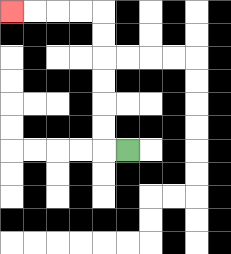{'start': '[5, 6]', 'end': '[0, 0]', 'path_directions': 'L,U,U,U,U,U,U,L,L,L,L', 'path_coordinates': '[[5, 6], [4, 6], [4, 5], [4, 4], [4, 3], [4, 2], [4, 1], [4, 0], [3, 0], [2, 0], [1, 0], [0, 0]]'}